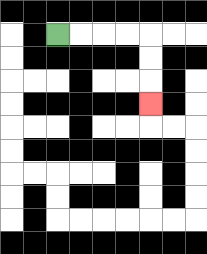{'start': '[2, 1]', 'end': '[6, 4]', 'path_directions': 'R,R,R,R,D,D,D', 'path_coordinates': '[[2, 1], [3, 1], [4, 1], [5, 1], [6, 1], [6, 2], [6, 3], [6, 4]]'}